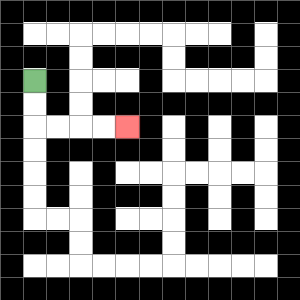{'start': '[1, 3]', 'end': '[5, 5]', 'path_directions': 'D,D,R,R,R,R', 'path_coordinates': '[[1, 3], [1, 4], [1, 5], [2, 5], [3, 5], [4, 5], [5, 5]]'}